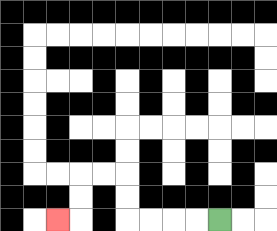{'start': '[9, 9]', 'end': '[2, 9]', 'path_directions': 'L,L,L,L,U,U,L,L,D,D,L', 'path_coordinates': '[[9, 9], [8, 9], [7, 9], [6, 9], [5, 9], [5, 8], [5, 7], [4, 7], [3, 7], [3, 8], [3, 9], [2, 9]]'}